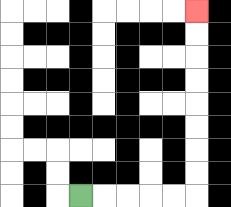{'start': '[3, 8]', 'end': '[8, 0]', 'path_directions': 'R,R,R,R,R,U,U,U,U,U,U,U,U', 'path_coordinates': '[[3, 8], [4, 8], [5, 8], [6, 8], [7, 8], [8, 8], [8, 7], [8, 6], [8, 5], [8, 4], [8, 3], [8, 2], [8, 1], [8, 0]]'}